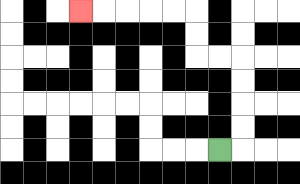{'start': '[9, 6]', 'end': '[3, 0]', 'path_directions': 'R,U,U,U,U,L,L,U,U,L,L,L,L,L', 'path_coordinates': '[[9, 6], [10, 6], [10, 5], [10, 4], [10, 3], [10, 2], [9, 2], [8, 2], [8, 1], [8, 0], [7, 0], [6, 0], [5, 0], [4, 0], [3, 0]]'}